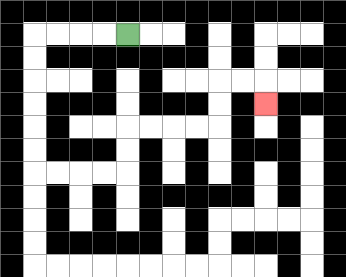{'start': '[5, 1]', 'end': '[11, 4]', 'path_directions': 'L,L,L,L,D,D,D,D,D,D,R,R,R,R,U,U,R,R,R,R,U,U,R,R,D', 'path_coordinates': '[[5, 1], [4, 1], [3, 1], [2, 1], [1, 1], [1, 2], [1, 3], [1, 4], [1, 5], [1, 6], [1, 7], [2, 7], [3, 7], [4, 7], [5, 7], [5, 6], [5, 5], [6, 5], [7, 5], [8, 5], [9, 5], [9, 4], [9, 3], [10, 3], [11, 3], [11, 4]]'}